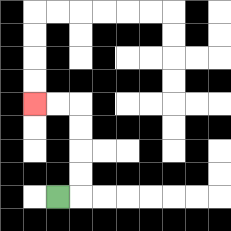{'start': '[2, 8]', 'end': '[1, 4]', 'path_directions': 'R,U,U,U,U,L,L', 'path_coordinates': '[[2, 8], [3, 8], [3, 7], [3, 6], [3, 5], [3, 4], [2, 4], [1, 4]]'}